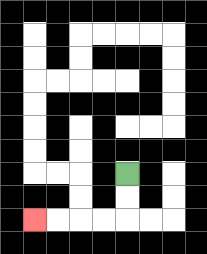{'start': '[5, 7]', 'end': '[1, 9]', 'path_directions': 'D,D,L,L,L,L', 'path_coordinates': '[[5, 7], [5, 8], [5, 9], [4, 9], [3, 9], [2, 9], [1, 9]]'}